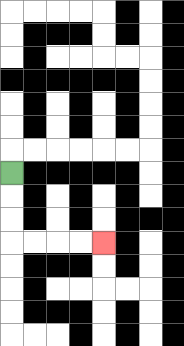{'start': '[0, 7]', 'end': '[4, 10]', 'path_directions': 'D,D,D,R,R,R,R', 'path_coordinates': '[[0, 7], [0, 8], [0, 9], [0, 10], [1, 10], [2, 10], [3, 10], [4, 10]]'}